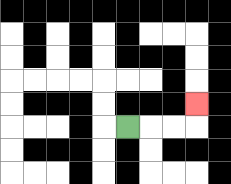{'start': '[5, 5]', 'end': '[8, 4]', 'path_directions': 'R,R,R,U', 'path_coordinates': '[[5, 5], [6, 5], [7, 5], [8, 5], [8, 4]]'}